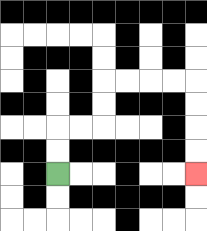{'start': '[2, 7]', 'end': '[8, 7]', 'path_directions': 'U,U,R,R,U,U,R,R,R,R,D,D,D,D', 'path_coordinates': '[[2, 7], [2, 6], [2, 5], [3, 5], [4, 5], [4, 4], [4, 3], [5, 3], [6, 3], [7, 3], [8, 3], [8, 4], [8, 5], [8, 6], [8, 7]]'}